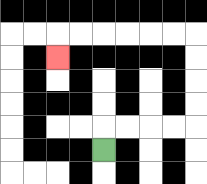{'start': '[4, 6]', 'end': '[2, 2]', 'path_directions': 'U,R,R,R,R,U,U,U,U,L,L,L,L,L,L,D', 'path_coordinates': '[[4, 6], [4, 5], [5, 5], [6, 5], [7, 5], [8, 5], [8, 4], [8, 3], [8, 2], [8, 1], [7, 1], [6, 1], [5, 1], [4, 1], [3, 1], [2, 1], [2, 2]]'}